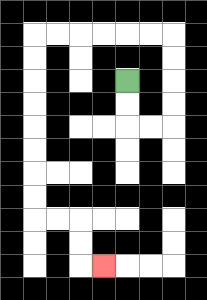{'start': '[5, 3]', 'end': '[4, 11]', 'path_directions': 'D,D,R,R,U,U,U,U,L,L,L,L,L,L,D,D,D,D,D,D,D,D,R,R,D,D,R', 'path_coordinates': '[[5, 3], [5, 4], [5, 5], [6, 5], [7, 5], [7, 4], [7, 3], [7, 2], [7, 1], [6, 1], [5, 1], [4, 1], [3, 1], [2, 1], [1, 1], [1, 2], [1, 3], [1, 4], [1, 5], [1, 6], [1, 7], [1, 8], [1, 9], [2, 9], [3, 9], [3, 10], [3, 11], [4, 11]]'}